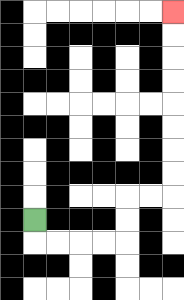{'start': '[1, 9]', 'end': '[7, 0]', 'path_directions': 'D,R,R,R,R,U,U,R,R,U,U,U,U,U,U,U,U', 'path_coordinates': '[[1, 9], [1, 10], [2, 10], [3, 10], [4, 10], [5, 10], [5, 9], [5, 8], [6, 8], [7, 8], [7, 7], [7, 6], [7, 5], [7, 4], [7, 3], [7, 2], [7, 1], [7, 0]]'}